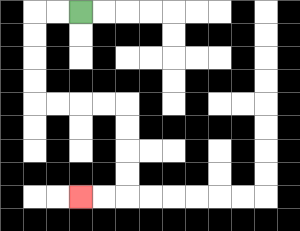{'start': '[3, 0]', 'end': '[3, 8]', 'path_directions': 'L,L,D,D,D,D,R,R,R,R,D,D,D,D,L,L', 'path_coordinates': '[[3, 0], [2, 0], [1, 0], [1, 1], [1, 2], [1, 3], [1, 4], [2, 4], [3, 4], [4, 4], [5, 4], [5, 5], [5, 6], [5, 7], [5, 8], [4, 8], [3, 8]]'}